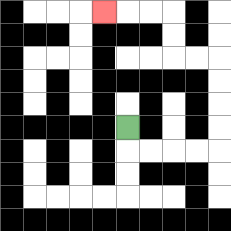{'start': '[5, 5]', 'end': '[4, 0]', 'path_directions': 'D,R,R,R,R,U,U,U,U,L,L,U,U,L,L,L', 'path_coordinates': '[[5, 5], [5, 6], [6, 6], [7, 6], [8, 6], [9, 6], [9, 5], [9, 4], [9, 3], [9, 2], [8, 2], [7, 2], [7, 1], [7, 0], [6, 0], [5, 0], [4, 0]]'}